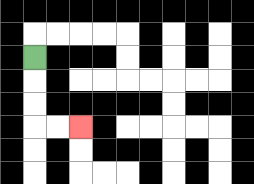{'start': '[1, 2]', 'end': '[3, 5]', 'path_directions': 'D,D,D,R,R', 'path_coordinates': '[[1, 2], [1, 3], [1, 4], [1, 5], [2, 5], [3, 5]]'}